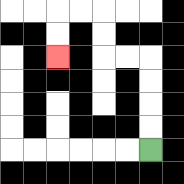{'start': '[6, 6]', 'end': '[2, 2]', 'path_directions': 'U,U,U,U,L,L,U,U,L,L,D,D', 'path_coordinates': '[[6, 6], [6, 5], [6, 4], [6, 3], [6, 2], [5, 2], [4, 2], [4, 1], [4, 0], [3, 0], [2, 0], [2, 1], [2, 2]]'}